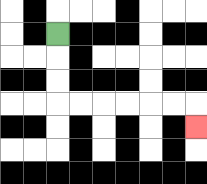{'start': '[2, 1]', 'end': '[8, 5]', 'path_directions': 'D,D,D,R,R,R,R,R,R,D', 'path_coordinates': '[[2, 1], [2, 2], [2, 3], [2, 4], [3, 4], [4, 4], [5, 4], [6, 4], [7, 4], [8, 4], [8, 5]]'}